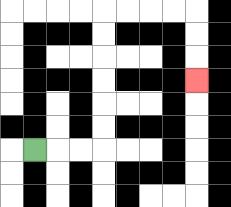{'start': '[1, 6]', 'end': '[8, 3]', 'path_directions': 'R,R,R,U,U,U,U,U,U,R,R,R,R,D,D,D', 'path_coordinates': '[[1, 6], [2, 6], [3, 6], [4, 6], [4, 5], [4, 4], [4, 3], [4, 2], [4, 1], [4, 0], [5, 0], [6, 0], [7, 0], [8, 0], [8, 1], [8, 2], [8, 3]]'}